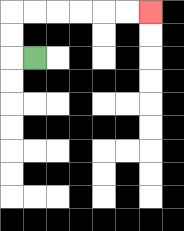{'start': '[1, 2]', 'end': '[6, 0]', 'path_directions': 'L,U,U,R,R,R,R,R,R', 'path_coordinates': '[[1, 2], [0, 2], [0, 1], [0, 0], [1, 0], [2, 0], [3, 0], [4, 0], [5, 0], [6, 0]]'}